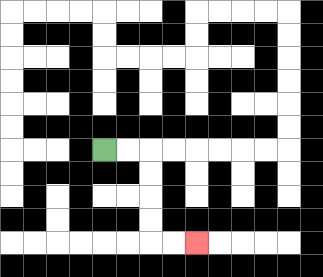{'start': '[4, 6]', 'end': '[8, 10]', 'path_directions': 'R,R,D,D,D,D,R,R', 'path_coordinates': '[[4, 6], [5, 6], [6, 6], [6, 7], [6, 8], [6, 9], [6, 10], [7, 10], [8, 10]]'}